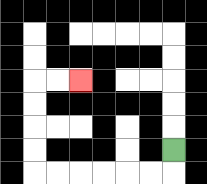{'start': '[7, 6]', 'end': '[3, 3]', 'path_directions': 'D,L,L,L,L,L,L,U,U,U,U,R,R', 'path_coordinates': '[[7, 6], [7, 7], [6, 7], [5, 7], [4, 7], [3, 7], [2, 7], [1, 7], [1, 6], [1, 5], [1, 4], [1, 3], [2, 3], [3, 3]]'}